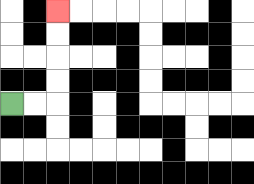{'start': '[0, 4]', 'end': '[2, 0]', 'path_directions': 'R,R,U,U,U,U', 'path_coordinates': '[[0, 4], [1, 4], [2, 4], [2, 3], [2, 2], [2, 1], [2, 0]]'}